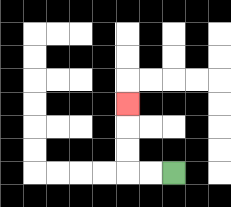{'start': '[7, 7]', 'end': '[5, 4]', 'path_directions': 'L,L,U,U,U', 'path_coordinates': '[[7, 7], [6, 7], [5, 7], [5, 6], [5, 5], [5, 4]]'}